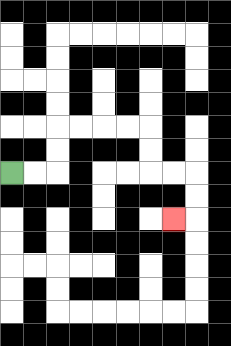{'start': '[0, 7]', 'end': '[7, 9]', 'path_directions': 'R,R,U,U,R,R,R,R,D,D,R,R,D,D,L', 'path_coordinates': '[[0, 7], [1, 7], [2, 7], [2, 6], [2, 5], [3, 5], [4, 5], [5, 5], [6, 5], [6, 6], [6, 7], [7, 7], [8, 7], [8, 8], [8, 9], [7, 9]]'}